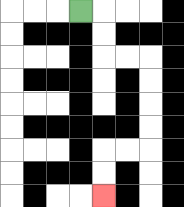{'start': '[3, 0]', 'end': '[4, 8]', 'path_directions': 'R,D,D,R,R,D,D,D,D,L,L,D,D', 'path_coordinates': '[[3, 0], [4, 0], [4, 1], [4, 2], [5, 2], [6, 2], [6, 3], [6, 4], [6, 5], [6, 6], [5, 6], [4, 6], [4, 7], [4, 8]]'}